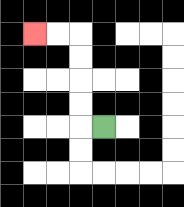{'start': '[4, 5]', 'end': '[1, 1]', 'path_directions': 'L,U,U,U,U,L,L', 'path_coordinates': '[[4, 5], [3, 5], [3, 4], [3, 3], [3, 2], [3, 1], [2, 1], [1, 1]]'}